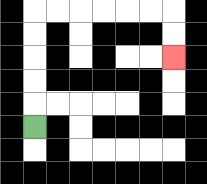{'start': '[1, 5]', 'end': '[7, 2]', 'path_directions': 'U,U,U,U,U,R,R,R,R,R,R,D,D', 'path_coordinates': '[[1, 5], [1, 4], [1, 3], [1, 2], [1, 1], [1, 0], [2, 0], [3, 0], [4, 0], [5, 0], [6, 0], [7, 0], [7, 1], [7, 2]]'}